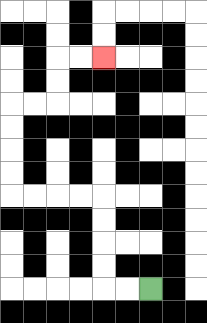{'start': '[6, 12]', 'end': '[4, 2]', 'path_directions': 'L,L,U,U,U,U,L,L,L,L,U,U,U,U,R,R,U,U,R,R', 'path_coordinates': '[[6, 12], [5, 12], [4, 12], [4, 11], [4, 10], [4, 9], [4, 8], [3, 8], [2, 8], [1, 8], [0, 8], [0, 7], [0, 6], [0, 5], [0, 4], [1, 4], [2, 4], [2, 3], [2, 2], [3, 2], [4, 2]]'}